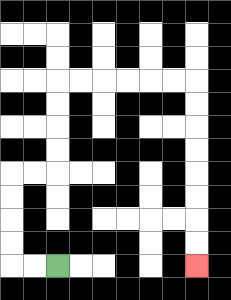{'start': '[2, 11]', 'end': '[8, 11]', 'path_directions': 'L,L,U,U,U,U,R,R,U,U,U,U,R,R,R,R,R,R,D,D,D,D,D,D,D,D', 'path_coordinates': '[[2, 11], [1, 11], [0, 11], [0, 10], [0, 9], [0, 8], [0, 7], [1, 7], [2, 7], [2, 6], [2, 5], [2, 4], [2, 3], [3, 3], [4, 3], [5, 3], [6, 3], [7, 3], [8, 3], [8, 4], [8, 5], [8, 6], [8, 7], [8, 8], [8, 9], [8, 10], [8, 11]]'}